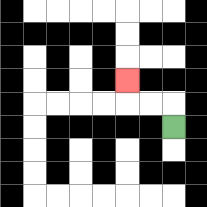{'start': '[7, 5]', 'end': '[5, 3]', 'path_directions': 'U,L,L,U', 'path_coordinates': '[[7, 5], [7, 4], [6, 4], [5, 4], [5, 3]]'}